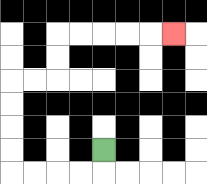{'start': '[4, 6]', 'end': '[7, 1]', 'path_directions': 'D,L,L,L,L,U,U,U,U,R,R,U,U,R,R,R,R,R', 'path_coordinates': '[[4, 6], [4, 7], [3, 7], [2, 7], [1, 7], [0, 7], [0, 6], [0, 5], [0, 4], [0, 3], [1, 3], [2, 3], [2, 2], [2, 1], [3, 1], [4, 1], [5, 1], [6, 1], [7, 1]]'}